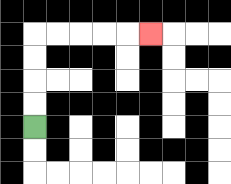{'start': '[1, 5]', 'end': '[6, 1]', 'path_directions': 'U,U,U,U,R,R,R,R,R', 'path_coordinates': '[[1, 5], [1, 4], [1, 3], [1, 2], [1, 1], [2, 1], [3, 1], [4, 1], [5, 1], [6, 1]]'}